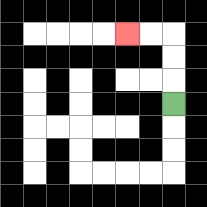{'start': '[7, 4]', 'end': '[5, 1]', 'path_directions': 'U,U,U,L,L', 'path_coordinates': '[[7, 4], [7, 3], [7, 2], [7, 1], [6, 1], [5, 1]]'}